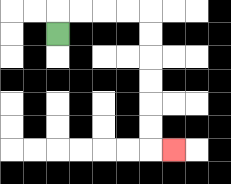{'start': '[2, 1]', 'end': '[7, 6]', 'path_directions': 'U,R,R,R,R,D,D,D,D,D,D,R', 'path_coordinates': '[[2, 1], [2, 0], [3, 0], [4, 0], [5, 0], [6, 0], [6, 1], [6, 2], [6, 3], [6, 4], [6, 5], [6, 6], [7, 6]]'}